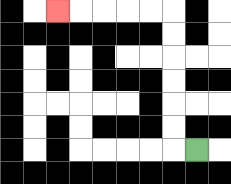{'start': '[8, 6]', 'end': '[2, 0]', 'path_directions': 'L,U,U,U,U,U,U,L,L,L,L,L', 'path_coordinates': '[[8, 6], [7, 6], [7, 5], [7, 4], [7, 3], [7, 2], [7, 1], [7, 0], [6, 0], [5, 0], [4, 0], [3, 0], [2, 0]]'}